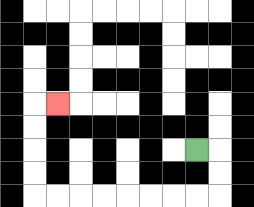{'start': '[8, 6]', 'end': '[2, 4]', 'path_directions': 'R,D,D,L,L,L,L,L,L,L,L,U,U,U,U,R', 'path_coordinates': '[[8, 6], [9, 6], [9, 7], [9, 8], [8, 8], [7, 8], [6, 8], [5, 8], [4, 8], [3, 8], [2, 8], [1, 8], [1, 7], [1, 6], [1, 5], [1, 4], [2, 4]]'}